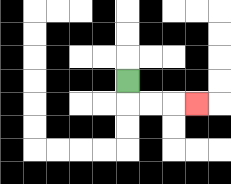{'start': '[5, 3]', 'end': '[8, 4]', 'path_directions': 'D,R,R,R', 'path_coordinates': '[[5, 3], [5, 4], [6, 4], [7, 4], [8, 4]]'}